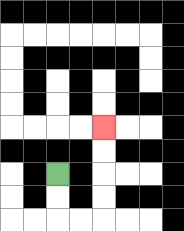{'start': '[2, 7]', 'end': '[4, 5]', 'path_directions': 'D,D,R,R,U,U,U,U', 'path_coordinates': '[[2, 7], [2, 8], [2, 9], [3, 9], [4, 9], [4, 8], [4, 7], [4, 6], [4, 5]]'}